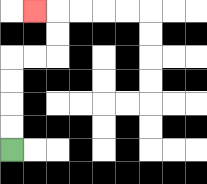{'start': '[0, 6]', 'end': '[1, 0]', 'path_directions': 'U,U,U,U,R,R,U,U,L', 'path_coordinates': '[[0, 6], [0, 5], [0, 4], [0, 3], [0, 2], [1, 2], [2, 2], [2, 1], [2, 0], [1, 0]]'}